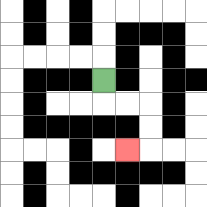{'start': '[4, 3]', 'end': '[5, 6]', 'path_directions': 'D,R,R,D,D,L', 'path_coordinates': '[[4, 3], [4, 4], [5, 4], [6, 4], [6, 5], [6, 6], [5, 6]]'}